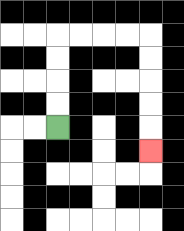{'start': '[2, 5]', 'end': '[6, 6]', 'path_directions': 'U,U,U,U,R,R,R,R,D,D,D,D,D', 'path_coordinates': '[[2, 5], [2, 4], [2, 3], [2, 2], [2, 1], [3, 1], [4, 1], [5, 1], [6, 1], [6, 2], [6, 3], [6, 4], [6, 5], [6, 6]]'}